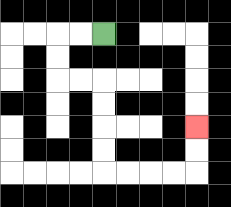{'start': '[4, 1]', 'end': '[8, 5]', 'path_directions': 'L,L,D,D,R,R,D,D,D,D,R,R,R,R,U,U', 'path_coordinates': '[[4, 1], [3, 1], [2, 1], [2, 2], [2, 3], [3, 3], [4, 3], [4, 4], [4, 5], [4, 6], [4, 7], [5, 7], [6, 7], [7, 7], [8, 7], [8, 6], [8, 5]]'}